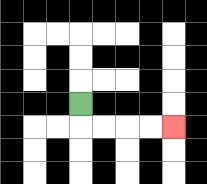{'start': '[3, 4]', 'end': '[7, 5]', 'path_directions': 'D,R,R,R,R', 'path_coordinates': '[[3, 4], [3, 5], [4, 5], [5, 5], [6, 5], [7, 5]]'}